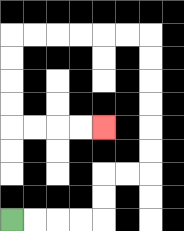{'start': '[0, 9]', 'end': '[4, 5]', 'path_directions': 'R,R,R,R,U,U,R,R,U,U,U,U,U,U,L,L,L,L,L,L,D,D,D,D,R,R,R,R', 'path_coordinates': '[[0, 9], [1, 9], [2, 9], [3, 9], [4, 9], [4, 8], [4, 7], [5, 7], [6, 7], [6, 6], [6, 5], [6, 4], [6, 3], [6, 2], [6, 1], [5, 1], [4, 1], [3, 1], [2, 1], [1, 1], [0, 1], [0, 2], [0, 3], [0, 4], [0, 5], [1, 5], [2, 5], [3, 5], [4, 5]]'}